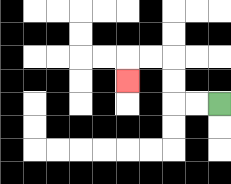{'start': '[9, 4]', 'end': '[5, 3]', 'path_directions': 'L,L,U,U,L,L,D', 'path_coordinates': '[[9, 4], [8, 4], [7, 4], [7, 3], [7, 2], [6, 2], [5, 2], [5, 3]]'}